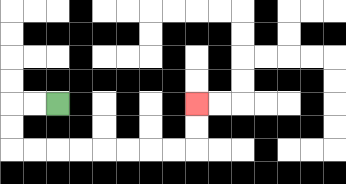{'start': '[2, 4]', 'end': '[8, 4]', 'path_directions': 'L,L,D,D,R,R,R,R,R,R,R,R,U,U', 'path_coordinates': '[[2, 4], [1, 4], [0, 4], [0, 5], [0, 6], [1, 6], [2, 6], [3, 6], [4, 6], [5, 6], [6, 6], [7, 6], [8, 6], [8, 5], [8, 4]]'}